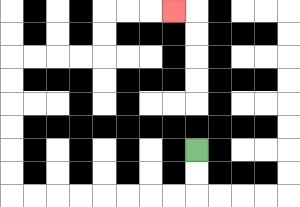{'start': '[8, 6]', 'end': '[7, 0]', 'path_directions': 'D,D,L,L,L,L,L,L,L,L,U,U,U,U,U,U,R,R,R,R,U,U,R,R,R', 'path_coordinates': '[[8, 6], [8, 7], [8, 8], [7, 8], [6, 8], [5, 8], [4, 8], [3, 8], [2, 8], [1, 8], [0, 8], [0, 7], [0, 6], [0, 5], [0, 4], [0, 3], [0, 2], [1, 2], [2, 2], [3, 2], [4, 2], [4, 1], [4, 0], [5, 0], [6, 0], [7, 0]]'}